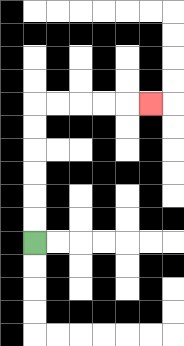{'start': '[1, 10]', 'end': '[6, 4]', 'path_directions': 'U,U,U,U,U,U,R,R,R,R,R', 'path_coordinates': '[[1, 10], [1, 9], [1, 8], [1, 7], [1, 6], [1, 5], [1, 4], [2, 4], [3, 4], [4, 4], [5, 4], [6, 4]]'}